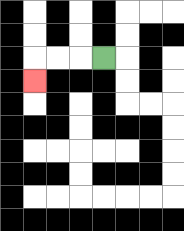{'start': '[4, 2]', 'end': '[1, 3]', 'path_directions': 'L,L,L,D', 'path_coordinates': '[[4, 2], [3, 2], [2, 2], [1, 2], [1, 3]]'}